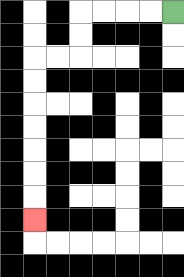{'start': '[7, 0]', 'end': '[1, 9]', 'path_directions': 'L,L,L,L,D,D,L,L,D,D,D,D,D,D,D', 'path_coordinates': '[[7, 0], [6, 0], [5, 0], [4, 0], [3, 0], [3, 1], [3, 2], [2, 2], [1, 2], [1, 3], [1, 4], [1, 5], [1, 6], [1, 7], [1, 8], [1, 9]]'}